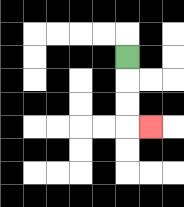{'start': '[5, 2]', 'end': '[6, 5]', 'path_directions': 'D,D,D,R', 'path_coordinates': '[[5, 2], [5, 3], [5, 4], [5, 5], [6, 5]]'}